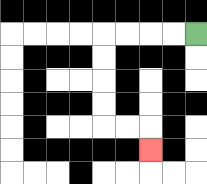{'start': '[8, 1]', 'end': '[6, 6]', 'path_directions': 'L,L,L,L,D,D,D,D,R,R,D', 'path_coordinates': '[[8, 1], [7, 1], [6, 1], [5, 1], [4, 1], [4, 2], [4, 3], [4, 4], [4, 5], [5, 5], [6, 5], [6, 6]]'}